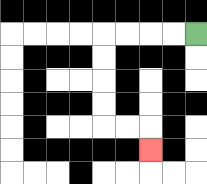{'start': '[8, 1]', 'end': '[6, 6]', 'path_directions': 'L,L,L,L,D,D,D,D,R,R,D', 'path_coordinates': '[[8, 1], [7, 1], [6, 1], [5, 1], [4, 1], [4, 2], [4, 3], [4, 4], [4, 5], [5, 5], [6, 5], [6, 6]]'}